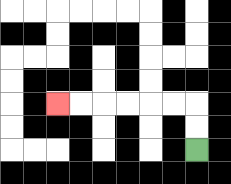{'start': '[8, 6]', 'end': '[2, 4]', 'path_directions': 'U,U,L,L,L,L,L,L', 'path_coordinates': '[[8, 6], [8, 5], [8, 4], [7, 4], [6, 4], [5, 4], [4, 4], [3, 4], [2, 4]]'}